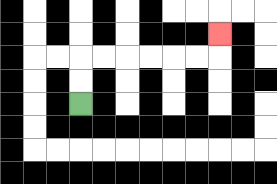{'start': '[3, 4]', 'end': '[9, 1]', 'path_directions': 'U,U,R,R,R,R,R,R,U', 'path_coordinates': '[[3, 4], [3, 3], [3, 2], [4, 2], [5, 2], [6, 2], [7, 2], [8, 2], [9, 2], [9, 1]]'}